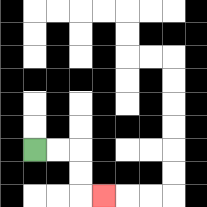{'start': '[1, 6]', 'end': '[4, 8]', 'path_directions': 'R,R,D,D,R', 'path_coordinates': '[[1, 6], [2, 6], [3, 6], [3, 7], [3, 8], [4, 8]]'}